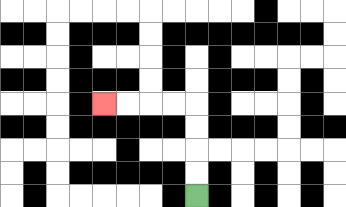{'start': '[8, 8]', 'end': '[4, 4]', 'path_directions': 'U,U,U,U,L,L,L,L', 'path_coordinates': '[[8, 8], [8, 7], [8, 6], [8, 5], [8, 4], [7, 4], [6, 4], [5, 4], [4, 4]]'}